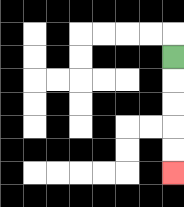{'start': '[7, 2]', 'end': '[7, 7]', 'path_directions': 'D,D,D,D,D', 'path_coordinates': '[[7, 2], [7, 3], [7, 4], [7, 5], [7, 6], [7, 7]]'}